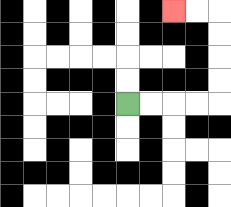{'start': '[5, 4]', 'end': '[7, 0]', 'path_directions': 'R,R,R,R,U,U,U,U,L,L', 'path_coordinates': '[[5, 4], [6, 4], [7, 4], [8, 4], [9, 4], [9, 3], [9, 2], [9, 1], [9, 0], [8, 0], [7, 0]]'}